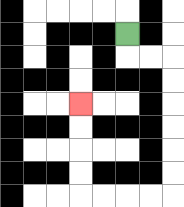{'start': '[5, 1]', 'end': '[3, 4]', 'path_directions': 'D,R,R,D,D,D,D,D,D,L,L,L,L,U,U,U,U', 'path_coordinates': '[[5, 1], [5, 2], [6, 2], [7, 2], [7, 3], [7, 4], [7, 5], [7, 6], [7, 7], [7, 8], [6, 8], [5, 8], [4, 8], [3, 8], [3, 7], [3, 6], [3, 5], [3, 4]]'}